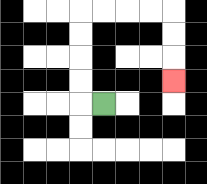{'start': '[4, 4]', 'end': '[7, 3]', 'path_directions': 'L,U,U,U,U,R,R,R,R,D,D,D', 'path_coordinates': '[[4, 4], [3, 4], [3, 3], [3, 2], [3, 1], [3, 0], [4, 0], [5, 0], [6, 0], [7, 0], [7, 1], [7, 2], [7, 3]]'}